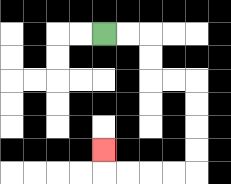{'start': '[4, 1]', 'end': '[4, 6]', 'path_directions': 'R,R,D,D,R,R,D,D,D,D,L,L,L,L,U', 'path_coordinates': '[[4, 1], [5, 1], [6, 1], [6, 2], [6, 3], [7, 3], [8, 3], [8, 4], [8, 5], [8, 6], [8, 7], [7, 7], [6, 7], [5, 7], [4, 7], [4, 6]]'}